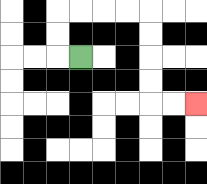{'start': '[3, 2]', 'end': '[8, 4]', 'path_directions': 'L,U,U,R,R,R,R,D,D,D,D,R,R', 'path_coordinates': '[[3, 2], [2, 2], [2, 1], [2, 0], [3, 0], [4, 0], [5, 0], [6, 0], [6, 1], [6, 2], [6, 3], [6, 4], [7, 4], [8, 4]]'}